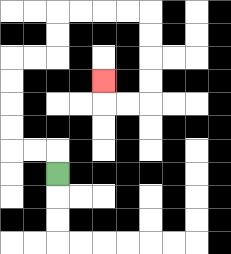{'start': '[2, 7]', 'end': '[4, 3]', 'path_directions': 'U,L,L,U,U,U,U,R,R,U,U,R,R,R,R,D,D,D,D,L,L,U', 'path_coordinates': '[[2, 7], [2, 6], [1, 6], [0, 6], [0, 5], [0, 4], [0, 3], [0, 2], [1, 2], [2, 2], [2, 1], [2, 0], [3, 0], [4, 0], [5, 0], [6, 0], [6, 1], [6, 2], [6, 3], [6, 4], [5, 4], [4, 4], [4, 3]]'}